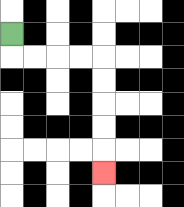{'start': '[0, 1]', 'end': '[4, 7]', 'path_directions': 'D,R,R,R,R,D,D,D,D,D', 'path_coordinates': '[[0, 1], [0, 2], [1, 2], [2, 2], [3, 2], [4, 2], [4, 3], [4, 4], [4, 5], [4, 6], [4, 7]]'}